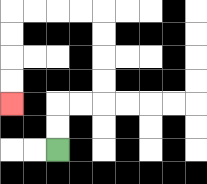{'start': '[2, 6]', 'end': '[0, 4]', 'path_directions': 'U,U,R,R,U,U,U,U,L,L,L,L,D,D,D,D', 'path_coordinates': '[[2, 6], [2, 5], [2, 4], [3, 4], [4, 4], [4, 3], [4, 2], [4, 1], [4, 0], [3, 0], [2, 0], [1, 0], [0, 0], [0, 1], [0, 2], [0, 3], [0, 4]]'}